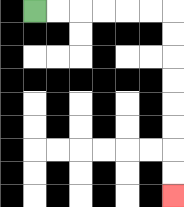{'start': '[1, 0]', 'end': '[7, 8]', 'path_directions': 'R,R,R,R,R,R,D,D,D,D,D,D,D,D', 'path_coordinates': '[[1, 0], [2, 0], [3, 0], [4, 0], [5, 0], [6, 0], [7, 0], [7, 1], [7, 2], [7, 3], [7, 4], [7, 5], [7, 6], [7, 7], [7, 8]]'}